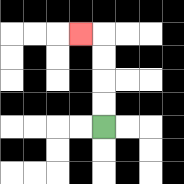{'start': '[4, 5]', 'end': '[3, 1]', 'path_directions': 'U,U,U,U,L', 'path_coordinates': '[[4, 5], [4, 4], [4, 3], [4, 2], [4, 1], [3, 1]]'}